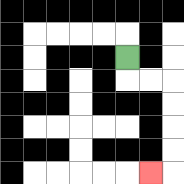{'start': '[5, 2]', 'end': '[6, 7]', 'path_directions': 'D,R,R,D,D,D,D,L', 'path_coordinates': '[[5, 2], [5, 3], [6, 3], [7, 3], [7, 4], [7, 5], [7, 6], [7, 7], [6, 7]]'}